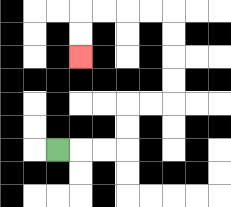{'start': '[2, 6]', 'end': '[3, 2]', 'path_directions': 'R,R,R,U,U,R,R,U,U,U,U,L,L,L,L,D,D', 'path_coordinates': '[[2, 6], [3, 6], [4, 6], [5, 6], [5, 5], [5, 4], [6, 4], [7, 4], [7, 3], [7, 2], [7, 1], [7, 0], [6, 0], [5, 0], [4, 0], [3, 0], [3, 1], [3, 2]]'}